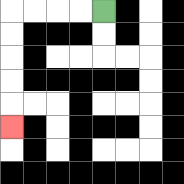{'start': '[4, 0]', 'end': '[0, 5]', 'path_directions': 'L,L,L,L,D,D,D,D,D', 'path_coordinates': '[[4, 0], [3, 0], [2, 0], [1, 0], [0, 0], [0, 1], [0, 2], [0, 3], [0, 4], [0, 5]]'}